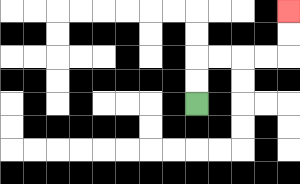{'start': '[8, 4]', 'end': '[12, 0]', 'path_directions': 'U,U,R,R,R,R,U,U', 'path_coordinates': '[[8, 4], [8, 3], [8, 2], [9, 2], [10, 2], [11, 2], [12, 2], [12, 1], [12, 0]]'}